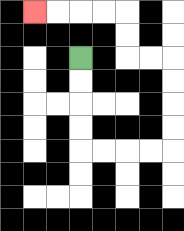{'start': '[3, 2]', 'end': '[1, 0]', 'path_directions': 'D,D,D,D,R,R,R,R,U,U,U,U,L,L,U,U,L,L,L,L', 'path_coordinates': '[[3, 2], [3, 3], [3, 4], [3, 5], [3, 6], [4, 6], [5, 6], [6, 6], [7, 6], [7, 5], [7, 4], [7, 3], [7, 2], [6, 2], [5, 2], [5, 1], [5, 0], [4, 0], [3, 0], [2, 0], [1, 0]]'}